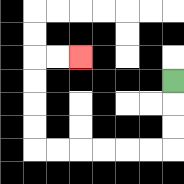{'start': '[7, 3]', 'end': '[3, 2]', 'path_directions': 'D,D,D,L,L,L,L,L,L,U,U,U,U,R,R', 'path_coordinates': '[[7, 3], [7, 4], [7, 5], [7, 6], [6, 6], [5, 6], [4, 6], [3, 6], [2, 6], [1, 6], [1, 5], [1, 4], [1, 3], [1, 2], [2, 2], [3, 2]]'}